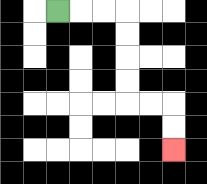{'start': '[2, 0]', 'end': '[7, 6]', 'path_directions': 'R,R,R,D,D,D,D,R,R,D,D', 'path_coordinates': '[[2, 0], [3, 0], [4, 0], [5, 0], [5, 1], [5, 2], [5, 3], [5, 4], [6, 4], [7, 4], [7, 5], [7, 6]]'}